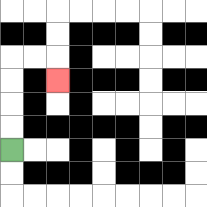{'start': '[0, 6]', 'end': '[2, 3]', 'path_directions': 'U,U,U,U,R,R,D', 'path_coordinates': '[[0, 6], [0, 5], [0, 4], [0, 3], [0, 2], [1, 2], [2, 2], [2, 3]]'}